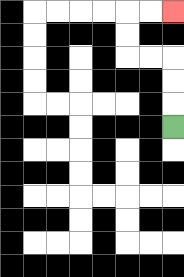{'start': '[7, 5]', 'end': '[7, 0]', 'path_directions': 'U,U,U,L,L,U,U,R,R', 'path_coordinates': '[[7, 5], [7, 4], [7, 3], [7, 2], [6, 2], [5, 2], [5, 1], [5, 0], [6, 0], [7, 0]]'}